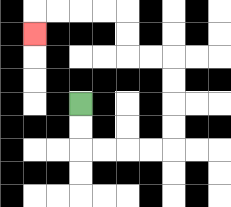{'start': '[3, 4]', 'end': '[1, 1]', 'path_directions': 'D,D,R,R,R,R,U,U,U,U,L,L,U,U,L,L,L,L,D', 'path_coordinates': '[[3, 4], [3, 5], [3, 6], [4, 6], [5, 6], [6, 6], [7, 6], [7, 5], [7, 4], [7, 3], [7, 2], [6, 2], [5, 2], [5, 1], [5, 0], [4, 0], [3, 0], [2, 0], [1, 0], [1, 1]]'}